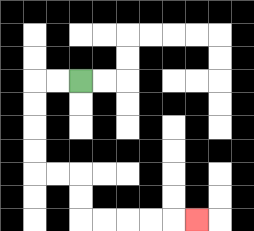{'start': '[3, 3]', 'end': '[8, 9]', 'path_directions': 'L,L,D,D,D,D,R,R,D,D,R,R,R,R,R', 'path_coordinates': '[[3, 3], [2, 3], [1, 3], [1, 4], [1, 5], [1, 6], [1, 7], [2, 7], [3, 7], [3, 8], [3, 9], [4, 9], [5, 9], [6, 9], [7, 9], [8, 9]]'}